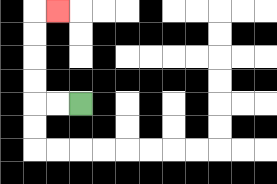{'start': '[3, 4]', 'end': '[2, 0]', 'path_directions': 'L,L,U,U,U,U,R', 'path_coordinates': '[[3, 4], [2, 4], [1, 4], [1, 3], [1, 2], [1, 1], [1, 0], [2, 0]]'}